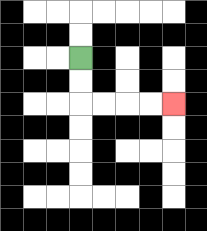{'start': '[3, 2]', 'end': '[7, 4]', 'path_directions': 'D,D,R,R,R,R', 'path_coordinates': '[[3, 2], [3, 3], [3, 4], [4, 4], [5, 4], [6, 4], [7, 4]]'}